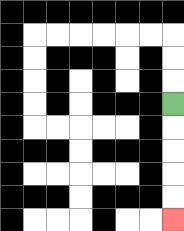{'start': '[7, 4]', 'end': '[7, 9]', 'path_directions': 'D,D,D,D,D', 'path_coordinates': '[[7, 4], [7, 5], [7, 6], [7, 7], [7, 8], [7, 9]]'}